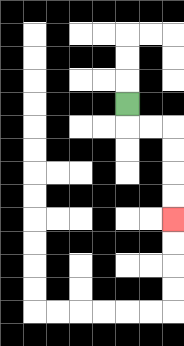{'start': '[5, 4]', 'end': '[7, 9]', 'path_directions': 'D,R,R,D,D,D,D', 'path_coordinates': '[[5, 4], [5, 5], [6, 5], [7, 5], [7, 6], [7, 7], [7, 8], [7, 9]]'}